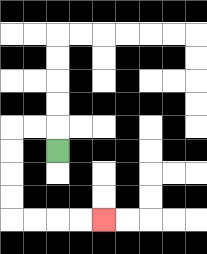{'start': '[2, 6]', 'end': '[4, 9]', 'path_directions': 'U,L,L,D,D,D,D,R,R,R,R', 'path_coordinates': '[[2, 6], [2, 5], [1, 5], [0, 5], [0, 6], [0, 7], [0, 8], [0, 9], [1, 9], [2, 9], [3, 9], [4, 9]]'}